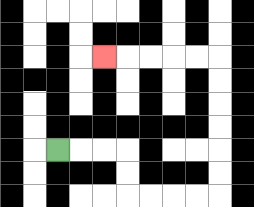{'start': '[2, 6]', 'end': '[4, 2]', 'path_directions': 'R,R,R,D,D,R,R,R,R,U,U,U,U,U,U,L,L,L,L,L', 'path_coordinates': '[[2, 6], [3, 6], [4, 6], [5, 6], [5, 7], [5, 8], [6, 8], [7, 8], [8, 8], [9, 8], [9, 7], [9, 6], [9, 5], [9, 4], [9, 3], [9, 2], [8, 2], [7, 2], [6, 2], [5, 2], [4, 2]]'}